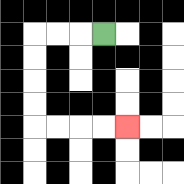{'start': '[4, 1]', 'end': '[5, 5]', 'path_directions': 'L,L,L,D,D,D,D,R,R,R,R', 'path_coordinates': '[[4, 1], [3, 1], [2, 1], [1, 1], [1, 2], [1, 3], [1, 4], [1, 5], [2, 5], [3, 5], [4, 5], [5, 5]]'}